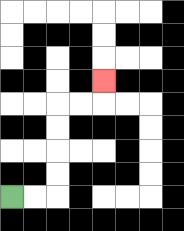{'start': '[0, 8]', 'end': '[4, 3]', 'path_directions': 'R,R,U,U,U,U,R,R,U', 'path_coordinates': '[[0, 8], [1, 8], [2, 8], [2, 7], [2, 6], [2, 5], [2, 4], [3, 4], [4, 4], [4, 3]]'}